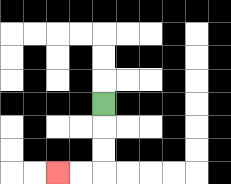{'start': '[4, 4]', 'end': '[2, 7]', 'path_directions': 'D,D,D,L,L', 'path_coordinates': '[[4, 4], [4, 5], [4, 6], [4, 7], [3, 7], [2, 7]]'}